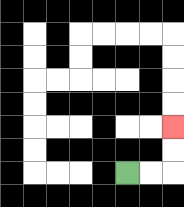{'start': '[5, 7]', 'end': '[7, 5]', 'path_directions': 'R,R,U,U', 'path_coordinates': '[[5, 7], [6, 7], [7, 7], [7, 6], [7, 5]]'}